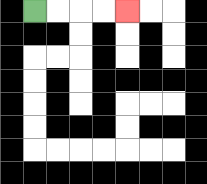{'start': '[1, 0]', 'end': '[5, 0]', 'path_directions': 'R,R,R,R', 'path_coordinates': '[[1, 0], [2, 0], [3, 0], [4, 0], [5, 0]]'}